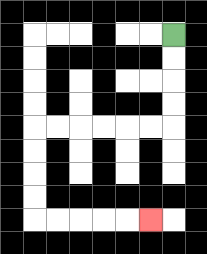{'start': '[7, 1]', 'end': '[6, 9]', 'path_directions': 'D,D,D,D,L,L,L,L,L,L,D,D,D,D,R,R,R,R,R', 'path_coordinates': '[[7, 1], [7, 2], [7, 3], [7, 4], [7, 5], [6, 5], [5, 5], [4, 5], [3, 5], [2, 5], [1, 5], [1, 6], [1, 7], [1, 8], [1, 9], [2, 9], [3, 9], [4, 9], [5, 9], [6, 9]]'}